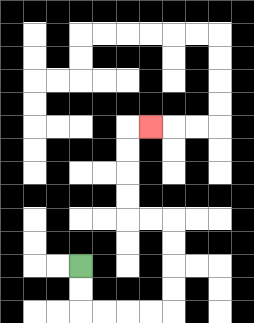{'start': '[3, 11]', 'end': '[6, 5]', 'path_directions': 'D,D,R,R,R,R,U,U,U,U,L,L,U,U,U,U,R', 'path_coordinates': '[[3, 11], [3, 12], [3, 13], [4, 13], [5, 13], [6, 13], [7, 13], [7, 12], [7, 11], [7, 10], [7, 9], [6, 9], [5, 9], [5, 8], [5, 7], [5, 6], [5, 5], [6, 5]]'}